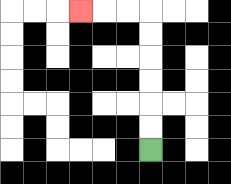{'start': '[6, 6]', 'end': '[3, 0]', 'path_directions': 'U,U,U,U,U,U,L,L,L', 'path_coordinates': '[[6, 6], [6, 5], [6, 4], [6, 3], [6, 2], [6, 1], [6, 0], [5, 0], [4, 0], [3, 0]]'}